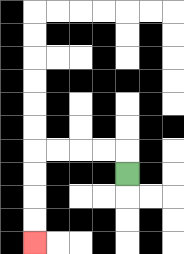{'start': '[5, 7]', 'end': '[1, 10]', 'path_directions': 'U,L,L,L,L,D,D,D,D', 'path_coordinates': '[[5, 7], [5, 6], [4, 6], [3, 6], [2, 6], [1, 6], [1, 7], [1, 8], [1, 9], [1, 10]]'}